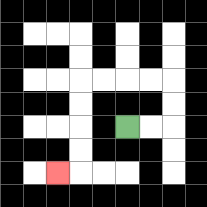{'start': '[5, 5]', 'end': '[2, 7]', 'path_directions': 'R,R,U,U,L,L,L,L,D,D,D,D,L', 'path_coordinates': '[[5, 5], [6, 5], [7, 5], [7, 4], [7, 3], [6, 3], [5, 3], [4, 3], [3, 3], [3, 4], [3, 5], [3, 6], [3, 7], [2, 7]]'}